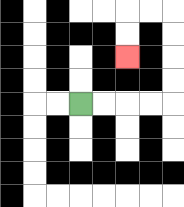{'start': '[3, 4]', 'end': '[5, 2]', 'path_directions': 'R,R,R,R,U,U,U,U,L,L,D,D', 'path_coordinates': '[[3, 4], [4, 4], [5, 4], [6, 4], [7, 4], [7, 3], [7, 2], [7, 1], [7, 0], [6, 0], [5, 0], [5, 1], [5, 2]]'}